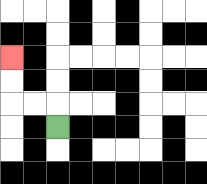{'start': '[2, 5]', 'end': '[0, 2]', 'path_directions': 'U,L,L,U,U', 'path_coordinates': '[[2, 5], [2, 4], [1, 4], [0, 4], [0, 3], [0, 2]]'}